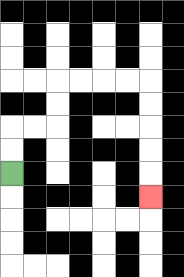{'start': '[0, 7]', 'end': '[6, 8]', 'path_directions': 'U,U,R,R,U,U,R,R,R,R,D,D,D,D,D', 'path_coordinates': '[[0, 7], [0, 6], [0, 5], [1, 5], [2, 5], [2, 4], [2, 3], [3, 3], [4, 3], [5, 3], [6, 3], [6, 4], [6, 5], [6, 6], [6, 7], [6, 8]]'}